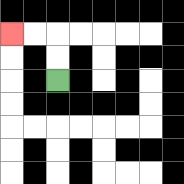{'start': '[2, 3]', 'end': '[0, 1]', 'path_directions': 'U,U,L,L', 'path_coordinates': '[[2, 3], [2, 2], [2, 1], [1, 1], [0, 1]]'}